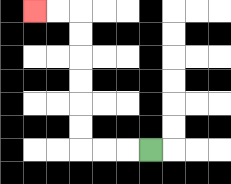{'start': '[6, 6]', 'end': '[1, 0]', 'path_directions': 'L,L,L,U,U,U,U,U,U,L,L', 'path_coordinates': '[[6, 6], [5, 6], [4, 6], [3, 6], [3, 5], [3, 4], [3, 3], [3, 2], [3, 1], [3, 0], [2, 0], [1, 0]]'}